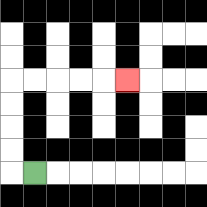{'start': '[1, 7]', 'end': '[5, 3]', 'path_directions': 'L,U,U,U,U,R,R,R,R,R', 'path_coordinates': '[[1, 7], [0, 7], [0, 6], [0, 5], [0, 4], [0, 3], [1, 3], [2, 3], [3, 3], [4, 3], [5, 3]]'}